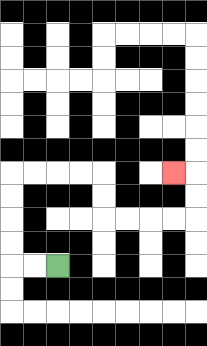{'start': '[2, 11]', 'end': '[7, 7]', 'path_directions': 'L,L,U,U,U,U,R,R,R,R,D,D,R,R,R,R,U,U,L', 'path_coordinates': '[[2, 11], [1, 11], [0, 11], [0, 10], [0, 9], [0, 8], [0, 7], [1, 7], [2, 7], [3, 7], [4, 7], [4, 8], [4, 9], [5, 9], [6, 9], [7, 9], [8, 9], [8, 8], [8, 7], [7, 7]]'}